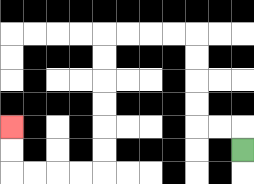{'start': '[10, 6]', 'end': '[0, 5]', 'path_directions': 'U,L,L,U,U,U,U,L,L,L,L,D,D,D,D,D,D,L,L,L,L,U,U', 'path_coordinates': '[[10, 6], [10, 5], [9, 5], [8, 5], [8, 4], [8, 3], [8, 2], [8, 1], [7, 1], [6, 1], [5, 1], [4, 1], [4, 2], [4, 3], [4, 4], [4, 5], [4, 6], [4, 7], [3, 7], [2, 7], [1, 7], [0, 7], [0, 6], [0, 5]]'}